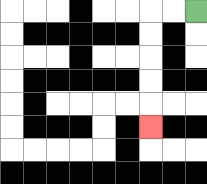{'start': '[8, 0]', 'end': '[6, 5]', 'path_directions': 'L,L,D,D,D,D,D', 'path_coordinates': '[[8, 0], [7, 0], [6, 0], [6, 1], [6, 2], [6, 3], [6, 4], [6, 5]]'}